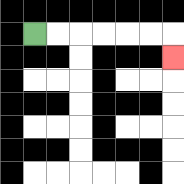{'start': '[1, 1]', 'end': '[7, 2]', 'path_directions': 'R,R,R,R,R,R,D', 'path_coordinates': '[[1, 1], [2, 1], [3, 1], [4, 1], [5, 1], [6, 1], [7, 1], [7, 2]]'}